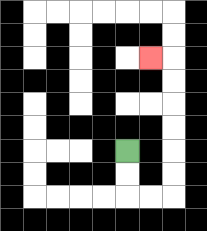{'start': '[5, 6]', 'end': '[6, 2]', 'path_directions': 'D,D,R,R,U,U,U,U,U,U,L', 'path_coordinates': '[[5, 6], [5, 7], [5, 8], [6, 8], [7, 8], [7, 7], [7, 6], [7, 5], [7, 4], [7, 3], [7, 2], [6, 2]]'}